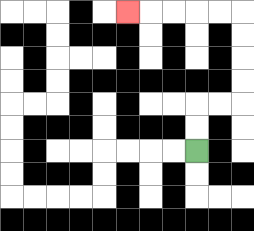{'start': '[8, 6]', 'end': '[5, 0]', 'path_directions': 'U,U,R,R,U,U,U,U,L,L,L,L,L', 'path_coordinates': '[[8, 6], [8, 5], [8, 4], [9, 4], [10, 4], [10, 3], [10, 2], [10, 1], [10, 0], [9, 0], [8, 0], [7, 0], [6, 0], [5, 0]]'}